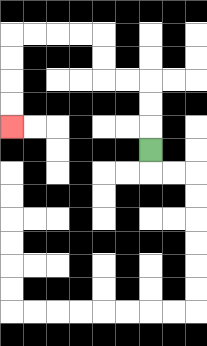{'start': '[6, 6]', 'end': '[0, 5]', 'path_directions': 'U,U,U,L,L,U,U,L,L,L,L,D,D,D,D', 'path_coordinates': '[[6, 6], [6, 5], [6, 4], [6, 3], [5, 3], [4, 3], [4, 2], [4, 1], [3, 1], [2, 1], [1, 1], [0, 1], [0, 2], [0, 3], [0, 4], [0, 5]]'}